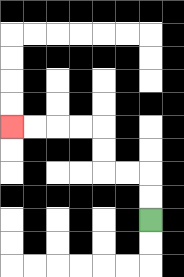{'start': '[6, 9]', 'end': '[0, 5]', 'path_directions': 'U,U,L,L,U,U,L,L,L,L', 'path_coordinates': '[[6, 9], [6, 8], [6, 7], [5, 7], [4, 7], [4, 6], [4, 5], [3, 5], [2, 5], [1, 5], [0, 5]]'}